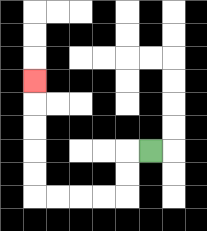{'start': '[6, 6]', 'end': '[1, 3]', 'path_directions': 'L,D,D,L,L,L,L,U,U,U,U,U', 'path_coordinates': '[[6, 6], [5, 6], [5, 7], [5, 8], [4, 8], [3, 8], [2, 8], [1, 8], [1, 7], [1, 6], [1, 5], [1, 4], [1, 3]]'}